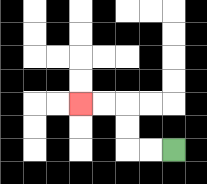{'start': '[7, 6]', 'end': '[3, 4]', 'path_directions': 'L,L,U,U,L,L', 'path_coordinates': '[[7, 6], [6, 6], [5, 6], [5, 5], [5, 4], [4, 4], [3, 4]]'}